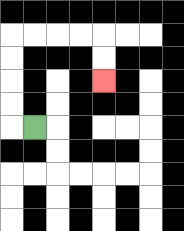{'start': '[1, 5]', 'end': '[4, 3]', 'path_directions': 'L,U,U,U,U,R,R,R,R,D,D', 'path_coordinates': '[[1, 5], [0, 5], [0, 4], [0, 3], [0, 2], [0, 1], [1, 1], [2, 1], [3, 1], [4, 1], [4, 2], [4, 3]]'}